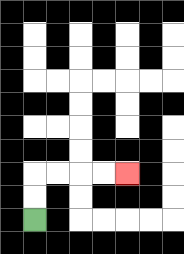{'start': '[1, 9]', 'end': '[5, 7]', 'path_directions': 'U,U,R,R,R,R', 'path_coordinates': '[[1, 9], [1, 8], [1, 7], [2, 7], [3, 7], [4, 7], [5, 7]]'}